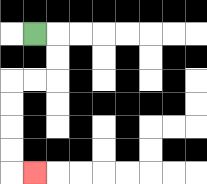{'start': '[1, 1]', 'end': '[1, 7]', 'path_directions': 'R,D,D,L,L,D,D,D,D,R', 'path_coordinates': '[[1, 1], [2, 1], [2, 2], [2, 3], [1, 3], [0, 3], [0, 4], [0, 5], [0, 6], [0, 7], [1, 7]]'}